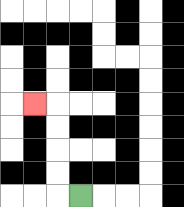{'start': '[3, 8]', 'end': '[1, 4]', 'path_directions': 'L,U,U,U,U,L', 'path_coordinates': '[[3, 8], [2, 8], [2, 7], [2, 6], [2, 5], [2, 4], [1, 4]]'}